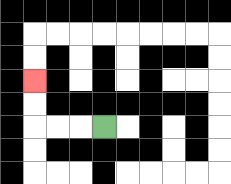{'start': '[4, 5]', 'end': '[1, 3]', 'path_directions': 'L,L,L,U,U', 'path_coordinates': '[[4, 5], [3, 5], [2, 5], [1, 5], [1, 4], [1, 3]]'}